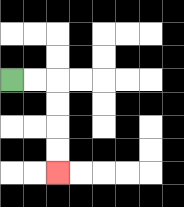{'start': '[0, 3]', 'end': '[2, 7]', 'path_directions': 'R,R,D,D,D,D', 'path_coordinates': '[[0, 3], [1, 3], [2, 3], [2, 4], [2, 5], [2, 6], [2, 7]]'}